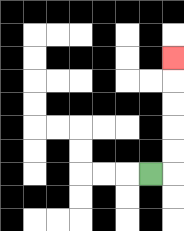{'start': '[6, 7]', 'end': '[7, 2]', 'path_directions': 'R,U,U,U,U,U', 'path_coordinates': '[[6, 7], [7, 7], [7, 6], [7, 5], [7, 4], [7, 3], [7, 2]]'}